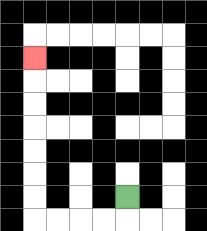{'start': '[5, 8]', 'end': '[1, 2]', 'path_directions': 'D,L,L,L,L,U,U,U,U,U,U,U', 'path_coordinates': '[[5, 8], [5, 9], [4, 9], [3, 9], [2, 9], [1, 9], [1, 8], [1, 7], [1, 6], [1, 5], [1, 4], [1, 3], [1, 2]]'}